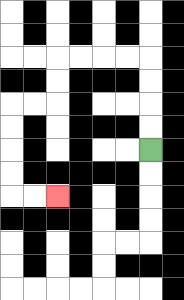{'start': '[6, 6]', 'end': '[2, 8]', 'path_directions': 'U,U,U,U,L,L,L,L,D,D,L,L,D,D,D,D,R,R', 'path_coordinates': '[[6, 6], [6, 5], [6, 4], [6, 3], [6, 2], [5, 2], [4, 2], [3, 2], [2, 2], [2, 3], [2, 4], [1, 4], [0, 4], [0, 5], [0, 6], [0, 7], [0, 8], [1, 8], [2, 8]]'}